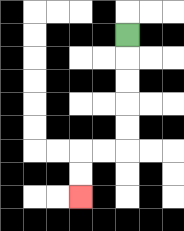{'start': '[5, 1]', 'end': '[3, 8]', 'path_directions': 'D,D,D,D,D,L,L,D,D', 'path_coordinates': '[[5, 1], [5, 2], [5, 3], [5, 4], [5, 5], [5, 6], [4, 6], [3, 6], [3, 7], [3, 8]]'}